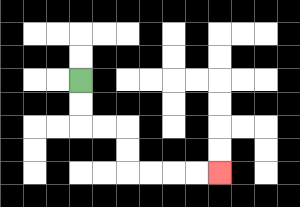{'start': '[3, 3]', 'end': '[9, 7]', 'path_directions': 'D,D,R,R,D,D,R,R,R,R', 'path_coordinates': '[[3, 3], [3, 4], [3, 5], [4, 5], [5, 5], [5, 6], [5, 7], [6, 7], [7, 7], [8, 7], [9, 7]]'}